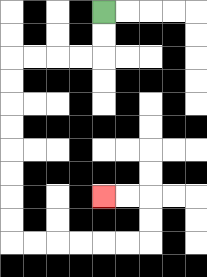{'start': '[4, 0]', 'end': '[4, 8]', 'path_directions': 'D,D,L,L,L,L,D,D,D,D,D,D,D,D,R,R,R,R,R,R,U,U,L,L', 'path_coordinates': '[[4, 0], [4, 1], [4, 2], [3, 2], [2, 2], [1, 2], [0, 2], [0, 3], [0, 4], [0, 5], [0, 6], [0, 7], [0, 8], [0, 9], [0, 10], [1, 10], [2, 10], [3, 10], [4, 10], [5, 10], [6, 10], [6, 9], [6, 8], [5, 8], [4, 8]]'}